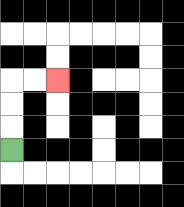{'start': '[0, 6]', 'end': '[2, 3]', 'path_directions': 'U,U,U,R,R', 'path_coordinates': '[[0, 6], [0, 5], [0, 4], [0, 3], [1, 3], [2, 3]]'}